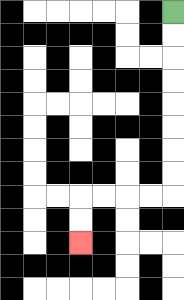{'start': '[7, 0]', 'end': '[3, 10]', 'path_directions': 'D,D,D,D,D,D,D,D,L,L,L,L,D,D', 'path_coordinates': '[[7, 0], [7, 1], [7, 2], [7, 3], [7, 4], [7, 5], [7, 6], [7, 7], [7, 8], [6, 8], [5, 8], [4, 8], [3, 8], [3, 9], [3, 10]]'}